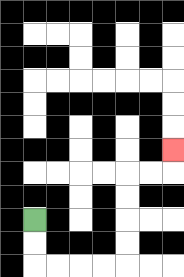{'start': '[1, 9]', 'end': '[7, 6]', 'path_directions': 'D,D,R,R,R,R,U,U,U,U,R,R,U', 'path_coordinates': '[[1, 9], [1, 10], [1, 11], [2, 11], [3, 11], [4, 11], [5, 11], [5, 10], [5, 9], [5, 8], [5, 7], [6, 7], [7, 7], [7, 6]]'}